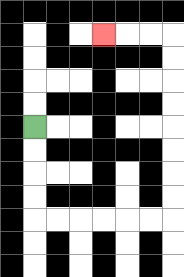{'start': '[1, 5]', 'end': '[4, 1]', 'path_directions': 'D,D,D,D,R,R,R,R,R,R,U,U,U,U,U,U,U,U,L,L,L', 'path_coordinates': '[[1, 5], [1, 6], [1, 7], [1, 8], [1, 9], [2, 9], [3, 9], [4, 9], [5, 9], [6, 9], [7, 9], [7, 8], [7, 7], [7, 6], [7, 5], [7, 4], [7, 3], [7, 2], [7, 1], [6, 1], [5, 1], [4, 1]]'}